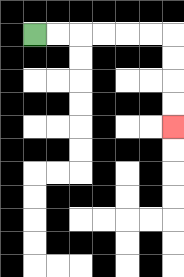{'start': '[1, 1]', 'end': '[7, 5]', 'path_directions': 'R,R,R,R,R,R,D,D,D,D', 'path_coordinates': '[[1, 1], [2, 1], [3, 1], [4, 1], [5, 1], [6, 1], [7, 1], [7, 2], [7, 3], [7, 4], [7, 5]]'}